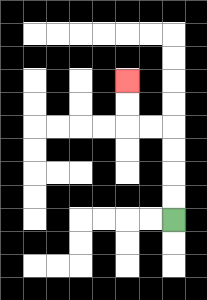{'start': '[7, 9]', 'end': '[5, 3]', 'path_directions': 'U,U,U,U,L,L,U,U', 'path_coordinates': '[[7, 9], [7, 8], [7, 7], [7, 6], [7, 5], [6, 5], [5, 5], [5, 4], [5, 3]]'}